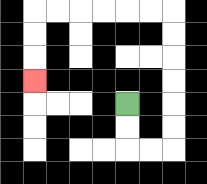{'start': '[5, 4]', 'end': '[1, 3]', 'path_directions': 'D,D,R,R,U,U,U,U,U,U,L,L,L,L,L,L,D,D,D', 'path_coordinates': '[[5, 4], [5, 5], [5, 6], [6, 6], [7, 6], [7, 5], [7, 4], [7, 3], [7, 2], [7, 1], [7, 0], [6, 0], [5, 0], [4, 0], [3, 0], [2, 0], [1, 0], [1, 1], [1, 2], [1, 3]]'}